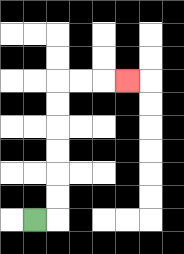{'start': '[1, 9]', 'end': '[5, 3]', 'path_directions': 'R,U,U,U,U,U,U,R,R,R', 'path_coordinates': '[[1, 9], [2, 9], [2, 8], [2, 7], [2, 6], [2, 5], [2, 4], [2, 3], [3, 3], [4, 3], [5, 3]]'}